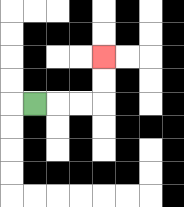{'start': '[1, 4]', 'end': '[4, 2]', 'path_directions': 'R,R,R,U,U', 'path_coordinates': '[[1, 4], [2, 4], [3, 4], [4, 4], [4, 3], [4, 2]]'}